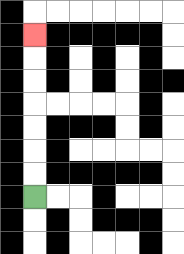{'start': '[1, 8]', 'end': '[1, 1]', 'path_directions': 'U,U,U,U,U,U,U', 'path_coordinates': '[[1, 8], [1, 7], [1, 6], [1, 5], [1, 4], [1, 3], [1, 2], [1, 1]]'}